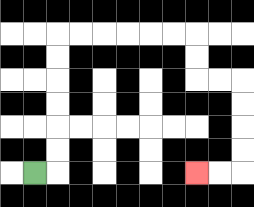{'start': '[1, 7]', 'end': '[8, 7]', 'path_directions': 'R,U,U,U,U,U,U,R,R,R,R,R,R,D,D,R,R,D,D,D,D,L,L', 'path_coordinates': '[[1, 7], [2, 7], [2, 6], [2, 5], [2, 4], [2, 3], [2, 2], [2, 1], [3, 1], [4, 1], [5, 1], [6, 1], [7, 1], [8, 1], [8, 2], [8, 3], [9, 3], [10, 3], [10, 4], [10, 5], [10, 6], [10, 7], [9, 7], [8, 7]]'}